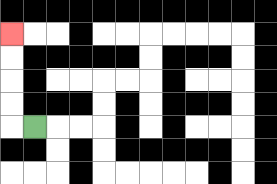{'start': '[1, 5]', 'end': '[0, 1]', 'path_directions': 'L,U,U,U,U', 'path_coordinates': '[[1, 5], [0, 5], [0, 4], [0, 3], [0, 2], [0, 1]]'}